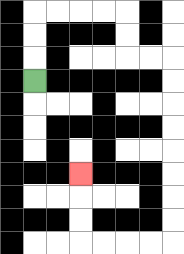{'start': '[1, 3]', 'end': '[3, 7]', 'path_directions': 'U,U,U,R,R,R,R,D,D,R,R,D,D,D,D,D,D,D,D,L,L,L,L,U,U,U', 'path_coordinates': '[[1, 3], [1, 2], [1, 1], [1, 0], [2, 0], [3, 0], [4, 0], [5, 0], [5, 1], [5, 2], [6, 2], [7, 2], [7, 3], [7, 4], [7, 5], [7, 6], [7, 7], [7, 8], [7, 9], [7, 10], [6, 10], [5, 10], [4, 10], [3, 10], [3, 9], [3, 8], [3, 7]]'}